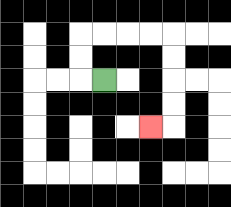{'start': '[4, 3]', 'end': '[6, 5]', 'path_directions': 'L,U,U,R,R,R,R,D,D,D,D,L', 'path_coordinates': '[[4, 3], [3, 3], [3, 2], [3, 1], [4, 1], [5, 1], [6, 1], [7, 1], [7, 2], [7, 3], [7, 4], [7, 5], [6, 5]]'}